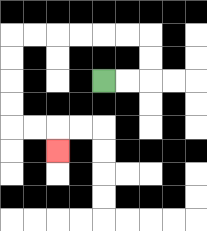{'start': '[4, 3]', 'end': '[2, 6]', 'path_directions': 'R,R,U,U,L,L,L,L,L,L,D,D,D,D,R,R,D', 'path_coordinates': '[[4, 3], [5, 3], [6, 3], [6, 2], [6, 1], [5, 1], [4, 1], [3, 1], [2, 1], [1, 1], [0, 1], [0, 2], [0, 3], [0, 4], [0, 5], [1, 5], [2, 5], [2, 6]]'}